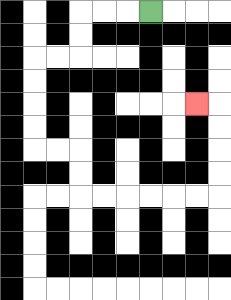{'start': '[6, 0]', 'end': '[8, 4]', 'path_directions': 'L,L,L,D,D,L,L,D,D,D,D,R,R,D,D,R,R,R,R,R,R,U,U,U,U,L', 'path_coordinates': '[[6, 0], [5, 0], [4, 0], [3, 0], [3, 1], [3, 2], [2, 2], [1, 2], [1, 3], [1, 4], [1, 5], [1, 6], [2, 6], [3, 6], [3, 7], [3, 8], [4, 8], [5, 8], [6, 8], [7, 8], [8, 8], [9, 8], [9, 7], [9, 6], [9, 5], [9, 4], [8, 4]]'}